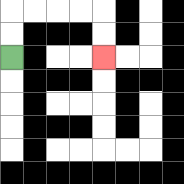{'start': '[0, 2]', 'end': '[4, 2]', 'path_directions': 'U,U,R,R,R,R,D,D', 'path_coordinates': '[[0, 2], [0, 1], [0, 0], [1, 0], [2, 0], [3, 0], [4, 0], [4, 1], [4, 2]]'}